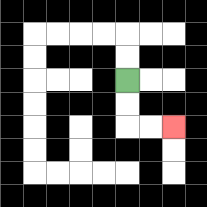{'start': '[5, 3]', 'end': '[7, 5]', 'path_directions': 'D,D,R,R', 'path_coordinates': '[[5, 3], [5, 4], [5, 5], [6, 5], [7, 5]]'}